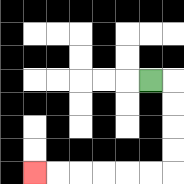{'start': '[6, 3]', 'end': '[1, 7]', 'path_directions': 'R,D,D,D,D,L,L,L,L,L,L', 'path_coordinates': '[[6, 3], [7, 3], [7, 4], [7, 5], [7, 6], [7, 7], [6, 7], [5, 7], [4, 7], [3, 7], [2, 7], [1, 7]]'}